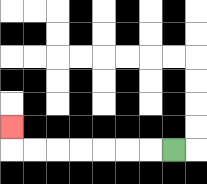{'start': '[7, 6]', 'end': '[0, 5]', 'path_directions': 'L,L,L,L,L,L,L,U', 'path_coordinates': '[[7, 6], [6, 6], [5, 6], [4, 6], [3, 6], [2, 6], [1, 6], [0, 6], [0, 5]]'}